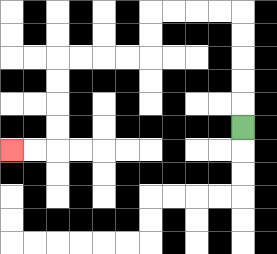{'start': '[10, 5]', 'end': '[0, 6]', 'path_directions': 'U,U,U,U,U,L,L,L,L,D,D,L,L,L,L,D,D,D,D,L,L', 'path_coordinates': '[[10, 5], [10, 4], [10, 3], [10, 2], [10, 1], [10, 0], [9, 0], [8, 0], [7, 0], [6, 0], [6, 1], [6, 2], [5, 2], [4, 2], [3, 2], [2, 2], [2, 3], [2, 4], [2, 5], [2, 6], [1, 6], [0, 6]]'}